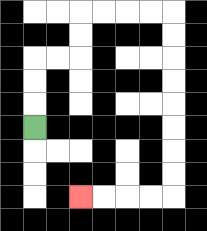{'start': '[1, 5]', 'end': '[3, 8]', 'path_directions': 'U,U,U,R,R,U,U,R,R,R,R,D,D,D,D,D,D,D,D,L,L,L,L', 'path_coordinates': '[[1, 5], [1, 4], [1, 3], [1, 2], [2, 2], [3, 2], [3, 1], [3, 0], [4, 0], [5, 0], [6, 0], [7, 0], [7, 1], [7, 2], [7, 3], [7, 4], [7, 5], [7, 6], [7, 7], [7, 8], [6, 8], [5, 8], [4, 8], [3, 8]]'}